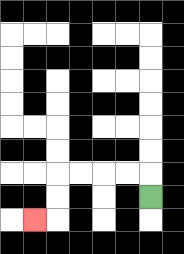{'start': '[6, 8]', 'end': '[1, 9]', 'path_directions': 'U,L,L,L,L,D,D,L', 'path_coordinates': '[[6, 8], [6, 7], [5, 7], [4, 7], [3, 7], [2, 7], [2, 8], [2, 9], [1, 9]]'}